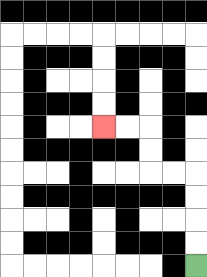{'start': '[8, 11]', 'end': '[4, 5]', 'path_directions': 'U,U,U,U,L,L,U,U,L,L', 'path_coordinates': '[[8, 11], [8, 10], [8, 9], [8, 8], [8, 7], [7, 7], [6, 7], [6, 6], [6, 5], [5, 5], [4, 5]]'}